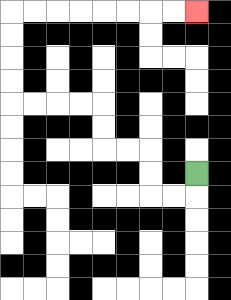{'start': '[8, 7]', 'end': '[8, 0]', 'path_directions': 'D,L,L,U,U,L,L,U,U,L,L,L,L,U,U,U,U,R,R,R,R,R,R,R,R', 'path_coordinates': '[[8, 7], [8, 8], [7, 8], [6, 8], [6, 7], [6, 6], [5, 6], [4, 6], [4, 5], [4, 4], [3, 4], [2, 4], [1, 4], [0, 4], [0, 3], [0, 2], [0, 1], [0, 0], [1, 0], [2, 0], [3, 0], [4, 0], [5, 0], [6, 0], [7, 0], [8, 0]]'}